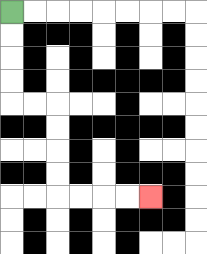{'start': '[0, 0]', 'end': '[6, 8]', 'path_directions': 'D,D,D,D,R,R,D,D,D,D,R,R,R,R', 'path_coordinates': '[[0, 0], [0, 1], [0, 2], [0, 3], [0, 4], [1, 4], [2, 4], [2, 5], [2, 6], [2, 7], [2, 8], [3, 8], [4, 8], [5, 8], [6, 8]]'}